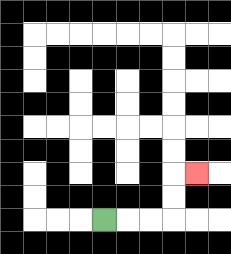{'start': '[4, 9]', 'end': '[8, 7]', 'path_directions': 'R,R,R,U,U,R', 'path_coordinates': '[[4, 9], [5, 9], [6, 9], [7, 9], [7, 8], [7, 7], [8, 7]]'}